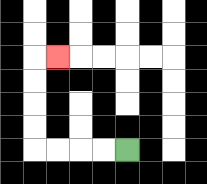{'start': '[5, 6]', 'end': '[2, 2]', 'path_directions': 'L,L,L,L,U,U,U,U,R', 'path_coordinates': '[[5, 6], [4, 6], [3, 6], [2, 6], [1, 6], [1, 5], [1, 4], [1, 3], [1, 2], [2, 2]]'}